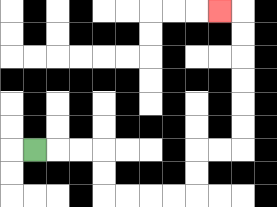{'start': '[1, 6]', 'end': '[9, 0]', 'path_directions': 'R,R,R,D,D,R,R,R,R,U,U,R,R,U,U,U,U,U,U,L', 'path_coordinates': '[[1, 6], [2, 6], [3, 6], [4, 6], [4, 7], [4, 8], [5, 8], [6, 8], [7, 8], [8, 8], [8, 7], [8, 6], [9, 6], [10, 6], [10, 5], [10, 4], [10, 3], [10, 2], [10, 1], [10, 0], [9, 0]]'}